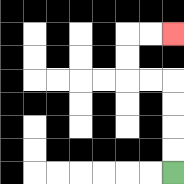{'start': '[7, 7]', 'end': '[7, 1]', 'path_directions': 'U,U,U,U,L,L,U,U,R,R', 'path_coordinates': '[[7, 7], [7, 6], [7, 5], [7, 4], [7, 3], [6, 3], [5, 3], [5, 2], [5, 1], [6, 1], [7, 1]]'}